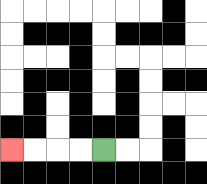{'start': '[4, 6]', 'end': '[0, 6]', 'path_directions': 'L,L,L,L', 'path_coordinates': '[[4, 6], [3, 6], [2, 6], [1, 6], [0, 6]]'}